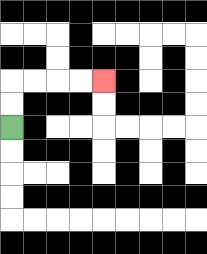{'start': '[0, 5]', 'end': '[4, 3]', 'path_directions': 'U,U,R,R,R,R', 'path_coordinates': '[[0, 5], [0, 4], [0, 3], [1, 3], [2, 3], [3, 3], [4, 3]]'}